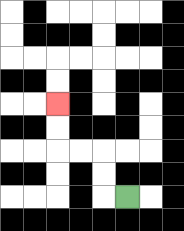{'start': '[5, 8]', 'end': '[2, 4]', 'path_directions': 'L,U,U,L,L,U,U', 'path_coordinates': '[[5, 8], [4, 8], [4, 7], [4, 6], [3, 6], [2, 6], [2, 5], [2, 4]]'}